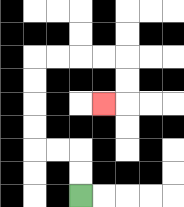{'start': '[3, 8]', 'end': '[4, 4]', 'path_directions': 'U,U,L,L,U,U,U,U,R,R,R,R,D,D,L', 'path_coordinates': '[[3, 8], [3, 7], [3, 6], [2, 6], [1, 6], [1, 5], [1, 4], [1, 3], [1, 2], [2, 2], [3, 2], [4, 2], [5, 2], [5, 3], [5, 4], [4, 4]]'}